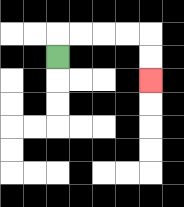{'start': '[2, 2]', 'end': '[6, 3]', 'path_directions': 'U,R,R,R,R,D,D', 'path_coordinates': '[[2, 2], [2, 1], [3, 1], [4, 1], [5, 1], [6, 1], [6, 2], [6, 3]]'}